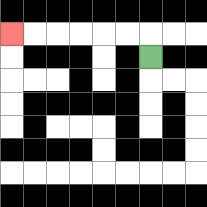{'start': '[6, 2]', 'end': '[0, 1]', 'path_directions': 'U,L,L,L,L,L,L', 'path_coordinates': '[[6, 2], [6, 1], [5, 1], [4, 1], [3, 1], [2, 1], [1, 1], [0, 1]]'}